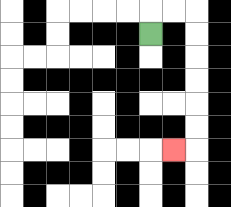{'start': '[6, 1]', 'end': '[7, 6]', 'path_directions': 'U,R,R,D,D,D,D,D,D,L', 'path_coordinates': '[[6, 1], [6, 0], [7, 0], [8, 0], [8, 1], [8, 2], [8, 3], [8, 4], [8, 5], [8, 6], [7, 6]]'}